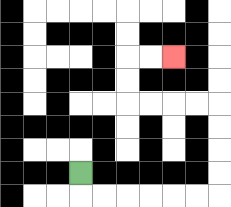{'start': '[3, 7]', 'end': '[7, 2]', 'path_directions': 'D,R,R,R,R,R,R,U,U,U,U,L,L,L,L,U,U,R,R', 'path_coordinates': '[[3, 7], [3, 8], [4, 8], [5, 8], [6, 8], [7, 8], [8, 8], [9, 8], [9, 7], [9, 6], [9, 5], [9, 4], [8, 4], [7, 4], [6, 4], [5, 4], [5, 3], [5, 2], [6, 2], [7, 2]]'}